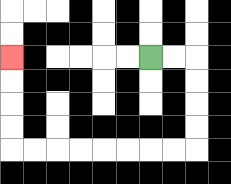{'start': '[6, 2]', 'end': '[0, 2]', 'path_directions': 'R,R,D,D,D,D,L,L,L,L,L,L,L,L,U,U,U,U', 'path_coordinates': '[[6, 2], [7, 2], [8, 2], [8, 3], [8, 4], [8, 5], [8, 6], [7, 6], [6, 6], [5, 6], [4, 6], [3, 6], [2, 6], [1, 6], [0, 6], [0, 5], [0, 4], [0, 3], [0, 2]]'}